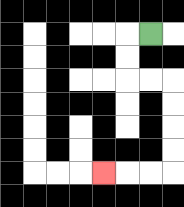{'start': '[6, 1]', 'end': '[4, 7]', 'path_directions': 'L,D,D,R,R,D,D,D,D,L,L,L', 'path_coordinates': '[[6, 1], [5, 1], [5, 2], [5, 3], [6, 3], [7, 3], [7, 4], [7, 5], [7, 6], [7, 7], [6, 7], [5, 7], [4, 7]]'}